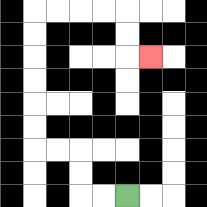{'start': '[5, 8]', 'end': '[6, 2]', 'path_directions': 'L,L,U,U,L,L,U,U,U,U,U,U,R,R,R,R,D,D,R', 'path_coordinates': '[[5, 8], [4, 8], [3, 8], [3, 7], [3, 6], [2, 6], [1, 6], [1, 5], [1, 4], [1, 3], [1, 2], [1, 1], [1, 0], [2, 0], [3, 0], [4, 0], [5, 0], [5, 1], [5, 2], [6, 2]]'}